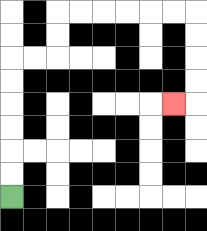{'start': '[0, 8]', 'end': '[7, 4]', 'path_directions': 'U,U,U,U,U,U,R,R,U,U,R,R,R,R,R,R,D,D,D,D,L', 'path_coordinates': '[[0, 8], [0, 7], [0, 6], [0, 5], [0, 4], [0, 3], [0, 2], [1, 2], [2, 2], [2, 1], [2, 0], [3, 0], [4, 0], [5, 0], [6, 0], [7, 0], [8, 0], [8, 1], [8, 2], [8, 3], [8, 4], [7, 4]]'}